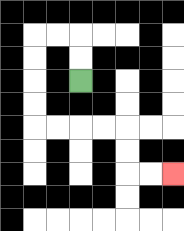{'start': '[3, 3]', 'end': '[7, 7]', 'path_directions': 'U,U,L,L,D,D,D,D,R,R,R,R,D,D,R,R', 'path_coordinates': '[[3, 3], [3, 2], [3, 1], [2, 1], [1, 1], [1, 2], [1, 3], [1, 4], [1, 5], [2, 5], [3, 5], [4, 5], [5, 5], [5, 6], [5, 7], [6, 7], [7, 7]]'}